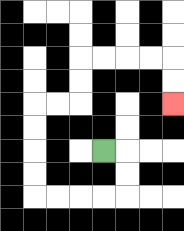{'start': '[4, 6]', 'end': '[7, 4]', 'path_directions': 'R,D,D,L,L,L,L,U,U,U,U,R,R,U,U,R,R,R,R,D,D', 'path_coordinates': '[[4, 6], [5, 6], [5, 7], [5, 8], [4, 8], [3, 8], [2, 8], [1, 8], [1, 7], [1, 6], [1, 5], [1, 4], [2, 4], [3, 4], [3, 3], [3, 2], [4, 2], [5, 2], [6, 2], [7, 2], [7, 3], [7, 4]]'}